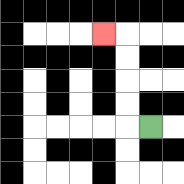{'start': '[6, 5]', 'end': '[4, 1]', 'path_directions': 'L,U,U,U,U,L', 'path_coordinates': '[[6, 5], [5, 5], [5, 4], [5, 3], [5, 2], [5, 1], [4, 1]]'}